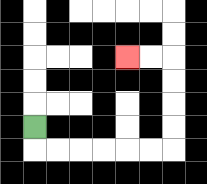{'start': '[1, 5]', 'end': '[5, 2]', 'path_directions': 'D,R,R,R,R,R,R,U,U,U,U,L,L', 'path_coordinates': '[[1, 5], [1, 6], [2, 6], [3, 6], [4, 6], [5, 6], [6, 6], [7, 6], [7, 5], [7, 4], [7, 3], [7, 2], [6, 2], [5, 2]]'}